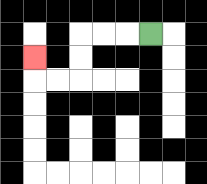{'start': '[6, 1]', 'end': '[1, 2]', 'path_directions': 'L,L,L,D,D,L,L,U', 'path_coordinates': '[[6, 1], [5, 1], [4, 1], [3, 1], [3, 2], [3, 3], [2, 3], [1, 3], [1, 2]]'}